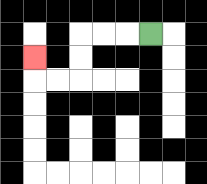{'start': '[6, 1]', 'end': '[1, 2]', 'path_directions': 'L,L,L,D,D,L,L,U', 'path_coordinates': '[[6, 1], [5, 1], [4, 1], [3, 1], [3, 2], [3, 3], [2, 3], [1, 3], [1, 2]]'}